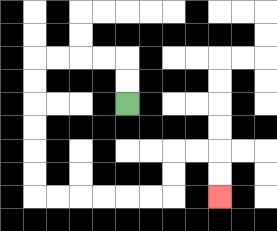{'start': '[5, 4]', 'end': '[9, 8]', 'path_directions': 'U,U,L,L,L,L,D,D,D,D,D,D,R,R,R,R,R,R,U,U,R,R,D,D', 'path_coordinates': '[[5, 4], [5, 3], [5, 2], [4, 2], [3, 2], [2, 2], [1, 2], [1, 3], [1, 4], [1, 5], [1, 6], [1, 7], [1, 8], [2, 8], [3, 8], [4, 8], [5, 8], [6, 8], [7, 8], [7, 7], [7, 6], [8, 6], [9, 6], [9, 7], [9, 8]]'}